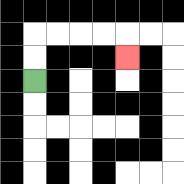{'start': '[1, 3]', 'end': '[5, 2]', 'path_directions': 'U,U,R,R,R,R,D', 'path_coordinates': '[[1, 3], [1, 2], [1, 1], [2, 1], [3, 1], [4, 1], [5, 1], [5, 2]]'}